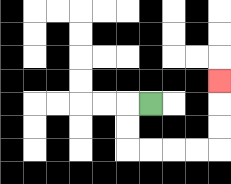{'start': '[6, 4]', 'end': '[9, 3]', 'path_directions': 'L,D,D,R,R,R,R,U,U,U', 'path_coordinates': '[[6, 4], [5, 4], [5, 5], [5, 6], [6, 6], [7, 6], [8, 6], [9, 6], [9, 5], [9, 4], [9, 3]]'}